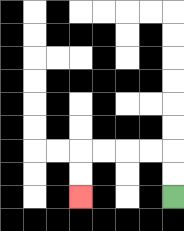{'start': '[7, 8]', 'end': '[3, 8]', 'path_directions': 'U,U,L,L,L,L,D,D', 'path_coordinates': '[[7, 8], [7, 7], [7, 6], [6, 6], [5, 6], [4, 6], [3, 6], [3, 7], [3, 8]]'}